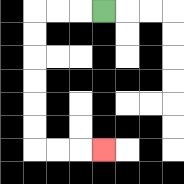{'start': '[4, 0]', 'end': '[4, 6]', 'path_directions': 'L,L,L,D,D,D,D,D,D,R,R,R', 'path_coordinates': '[[4, 0], [3, 0], [2, 0], [1, 0], [1, 1], [1, 2], [1, 3], [1, 4], [1, 5], [1, 6], [2, 6], [3, 6], [4, 6]]'}